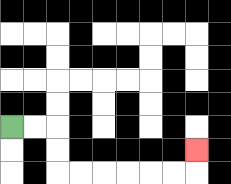{'start': '[0, 5]', 'end': '[8, 6]', 'path_directions': 'R,R,D,D,R,R,R,R,R,R,U', 'path_coordinates': '[[0, 5], [1, 5], [2, 5], [2, 6], [2, 7], [3, 7], [4, 7], [5, 7], [6, 7], [7, 7], [8, 7], [8, 6]]'}